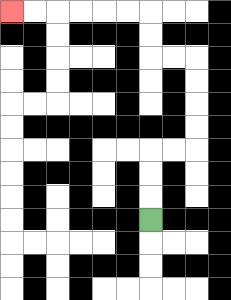{'start': '[6, 9]', 'end': '[0, 0]', 'path_directions': 'U,U,U,R,R,U,U,U,U,L,L,U,U,L,L,L,L,L,L', 'path_coordinates': '[[6, 9], [6, 8], [6, 7], [6, 6], [7, 6], [8, 6], [8, 5], [8, 4], [8, 3], [8, 2], [7, 2], [6, 2], [6, 1], [6, 0], [5, 0], [4, 0], [3, 0], [2, 0], [1, 0], [0, 0]]'}